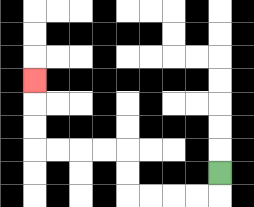{'start': '[9, 7]', 'end': '[1, 3]', 'path_directions': 'D,L,L,L,L,U,U,L,L,L,L,U,U,U', 'path_coordinates': '[[9, 7], [9, 8], [8, 8], [7, 8], [6, 8], [5, 8], [5, 7], [5, 6], [4, 6], [3, 6], [2, 6], [1, 6], [1, 5], [1, 4], [1, 3]]'}